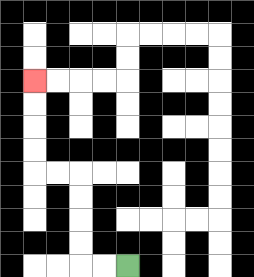{'start': '[5, 11]', 'end': '[1, 3]', 'path_directions': 'L,L,U,U,U,U,L,L,U,U,U,U', 'path_coordinates': '[[5, 11], [4, 11], [3, 11], [3, 10], [3, 9], [3, 8], [3, 7], [2, 7], [1, 7], [1, 6], [1, 5], [1, 4], [1, 3]]'}